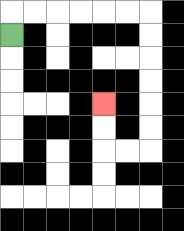{'start': '[0, 1]', 'end': '[4, 4]', 'path_directions': 'U,R,R,R,R,R,R,D,D,D,D,D,D,L,L,U,U', 'path_coordinates': '[[0, 1], [0, 0], [1, 0], [2, 0], [3, 0], [4, 0], [5, 0], [6, 0], [6, 1], [6, 2], [6, 3], [6, 4], [6, 5], [6, 6], [5, 6], [4, 6], [4, 5], [4, 4]]'}